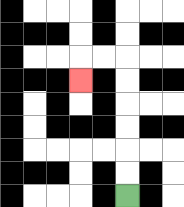{'start': '[5, 8]', 'end': '[3, 3]', 'path_directions': 'U,U,U,U,U,U,L,L,D', 'path_coordinates': '[[5, 8], [5, 7], [5, 6], [5, 5], [5, 4], [5, 3], [5, 2], [4, 2], [3, 2], [3, 3]]'}